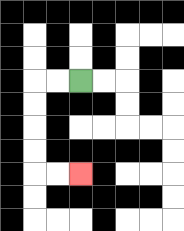{'start': '[3, 3]', 'end': '[3, 7]', 'path_directions': 'L,L,D,D,D,D,R,R', 'path_coordinates': '[[3, 3], [2, 3], [1, 3], [1, 4], [1, 5], [1, 6], [1, 7], [2, 7], [3, 7]]'}